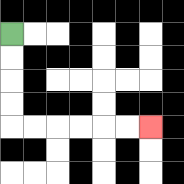{'start': '[0, 1]', 'end': '[6, 5]', 'path_directions': 'D,D,D,D,R,R,R,R,R,R', 'path_coordinates': '[[0, 1], [0, 2], [0, 3], [0, 4], [0, 5], [1, 5], [2, 5], [3, 5], [4, 5], [5, 5], [6, 5]]'}